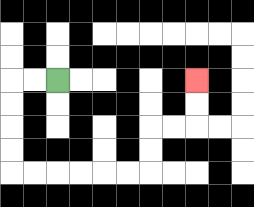{'start': '[2, 3]', 'end': '[8, 3]', 'path_directions': 'L,L,D,D,D,D,R,R,R,R,R,R,U,U,R,R,U,U', 'path_coordinates': '[[2, 3], [1, 3], [0, 3], [0, 4], [0, 5], [0, 6], [0, 7], [1, 7], [2, 7], [3, 7], [4, 7], [5, 7], [6, 7], [6, 6], [6, 5], [7, 5], [8, 5], [8, 4], [8, 3]]'}